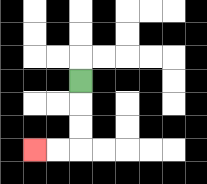{'start': '[3, 3]', 'end': '[1, 6]', 'path_directions': 'D,D,D,L,L', 'path_coordinates': '[[3, 3], [3, 4], [3, 5], [3, 6], [2, 6], [1, 6]]'}